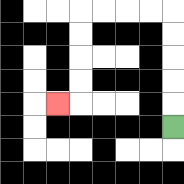{'start': '[7, 5]', 'end': '[2, 4]', 'path_directions': 'U,U,U,U,U,L,L,L,L,D,D,D,D,L', 'path_coordinates': '[[7, 5], [7, 4], [7, 3], [7, 2], [7, 1], [7, 0], [6, 0], [5, 0], [4, 0], [3, 0], [3, 1], [3, 2], [3, 3], [3, 4], [2, 4]]'}